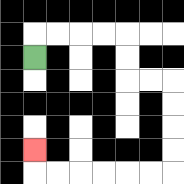{'start': '[1, 2]', 'end': '[1, 6]', 'path_directions': 'U,R,R,R,R,D,D,R,R,D,D,D,D,L,L,L,L,L,L,U', 'path_coordinates': '[[1, 2], [1, 1], [2, 1], [3, 1], [4, 1], [5, 1], [5, 2], [5, 3], [6, 3], [7, 3], [7, 4], [7, 5], [7, 6], [7, 7], [6, 7], [5, 7], [4, 7], [3, 7], [2, 7], [1, 7], [1, 6]]'}